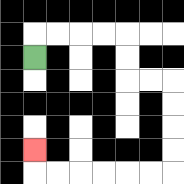{'start': '[1, 2]', 'end': '[1, 6]', 'path_directions': 'U,R,R,R,R,D,D,R,R,D,D,D,D,L,L,L,L,L,L,U', 'path_coordinates': '[[1, 2], [1, 1], [2, 1], [3, 1], [4, 1], [5, 1], [5, 2], [5, 3], [6, 3], [7, 3], [7, 4], [7, 5], [7, 6], [7, 7], [6, 7], [5, 7], [4, 7], [3, 7], [2, 7], [1, 7], [1, 6]]'}